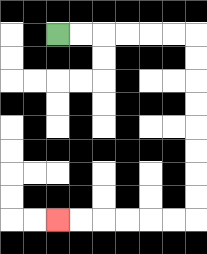{'start': '[2, 1]', 'end': '[2, 9]', 'path_directions': 'R,R,R,R,R,R,D,D,D,D,D,D,D,D,L,L,L,L,L,L', 'path_coordinates': '[[2, 1], [3, 1], [4, 1], [5, 1], [6, 1], [7, 1], [8, 1], [8, 2], [8, 3], [8, 4], [8, 5], [8, 6], [8, 7], [8, 8], [8, 9], [7, 9], [6, 9], [5, 9], [4, 9], [3, 9], [2, 9]]'}